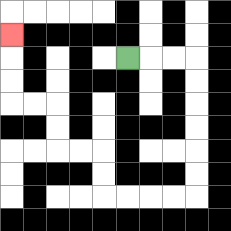{'start': '[5, 2]', 'end': '[0, 1]', 'path_directions': 'R,R,R,D,D,D,D,D,D,L,L,L,L,U,U,L,L,U,U,L,L,U,U,U', 'path_coordinates': '[[5, 2], [6, 2], [7, 2], [8, 2], [8, 3], [8, 4], [8, 5], [8, 6], [8, 7], [8, 8], [7, 8], [6, 8], [5, 8], [4, 8], [4, 7], [4, 6], [3, 6], [2, 6], [2, 5], [2, 4], [1, 4], [0, 4], [0, 3], [0, 2], [0, 1]]'}